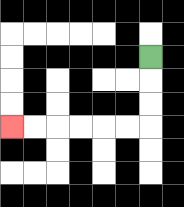{'start': '[6, 2]', 'end': '[0, 5]', 'path_directions': 'D,D,D,L,L,L,L,L,L', 'path_coordinates': '[[6, 2], [6, 3], [6, 4], [6, 5], [5, 5], [4, 5], [3, 5], [2, 5], [1, 5], [0, 5]]'}